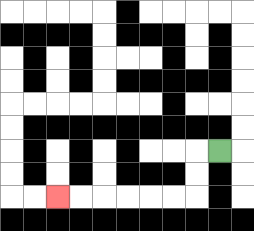{'start': '[9, 6]', 'end': '[2, 8]', 'path_directions': 'L,D,D,L,L,L,L,L,L', 'path_coordinates': '[[9, 6], [8, 6], [8, 7], [8, 8], [7, 8], [6, 8], [5, 8], [4, 8], [3, 8], [2, 8]]'}